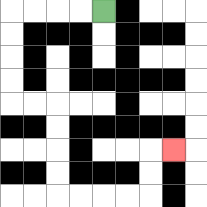{'start': '[4, 0]', 'end': '[7, 6]', 'path_directions': 'L,L,L,L,D,D,D,D,R,R,D,D,D,D,R,R,R,R,U,U,R', 'path_coordinates': '[[4, 0], [3, 0], [2, 0], [1, 0], [0, 0], [0, 1], [0, 2], [0, 3], [0, 4], [1, 4], [2, 4], [2, 5], [2, 6], [2, 7], [2, 8], [3, 8], [4, 8], [5, 8], [6, 8], [6, 7], [6, 6], [7, 6]]'}